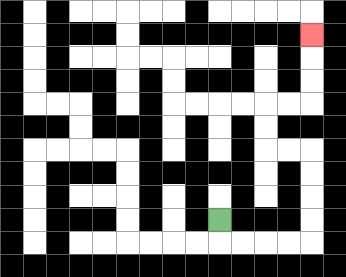{'start': '[9, 9]', 'end': '[13, 1]', 'path_directions': 'D,R,R,R,R,U,U,U,U,L,L,U,U,R,R,U,U,U', 'path_coordinates': '[[9, 9], [9, 10], [10, 10], [11, 10], [12, 10], [13, 10], [13, 9], [13, 8], [13, 7], [13, 6], [12, 6], [11, 6], [11, 5], [11, 4], [12, 4], [13, 4], [13, 3], [13, 2], [13, 1]]'}